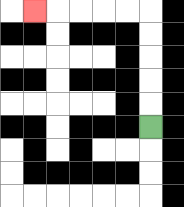{'start': '[6, 5]', 'end': '[1, 0]', 'path_directions': 'U,U,U,U,U,L,L,L,L,L', 'path_coordinates': '[[6, 5], [6, 4], [6, 3], [6, 2], [6, 1], [6, 0], [5, 0], [4, 0], [3, 0], [2, 0], [1, 0]]'}